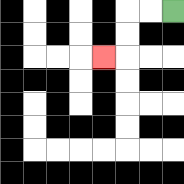{'start': '[7, 0]', 'end': '[4, 2]', 'path_directions': 'L,L,D,D,L', 'path_coordinates': '[[7, 0], [6, 0], [5, 0], [5, 1], [5, 2], [4, 2]]'}